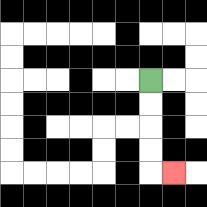{'start': '[6, 3]', 'end': '[7, 7]', 'path_directions': 'D,D,D,D,R', 'path_coordinates': '[[6, 3], [6, 4], [6, 5], [6, 6], [6, 7], [7, 7]]'}